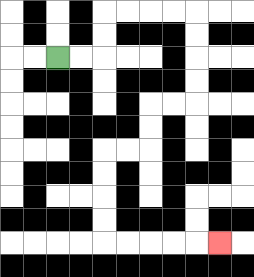{'start': '[2, 2]', 'end': '[9, 10]', 'path_directions': 'R,R,U,U,R,R,R,R,D,D,D,D,L,L,D,D,L,L,D,D,D,D,R,R,R,R,R', 'path_coordinates': '[[2, 2], [3, 2], [4, 2], [4, 1], [4, 0], [5, 0], [6, 0], [7, 0], [8, 0], [8, 1], [8, 2], [8, 3], [8, 4], [7, 4], [6, 4], [6, 5], [6, 6], [5, 6], [4, 6], [4, 7], [4, 8], [4, 9], [4, 10], [5, 10], [6, 10], [7, 10], [8, 10], [9, 10]]'}